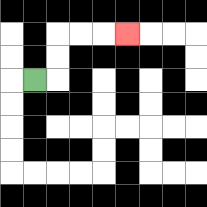{'start': '[1, 3]', 'end': '[5, 1]', 'path_directions': 'R,U,U,R,R,R', 'path_coordinates': '[[1, 3], [2, 3], [2, 2], [2, 1], [3, 1], [4, 1], [5, 1]]'}